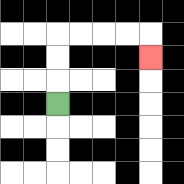{'start': '[2, 4]', 'end': '[6, 2]', 'path_directions': 'U,U,U,R,R,R,R,D', 'path_coordinates': '[[2, 4], [2, 3], [2, 2], [2, 1], [3, 1], [4, 1], [5, 1], [6, 1], [6, 2]]'}